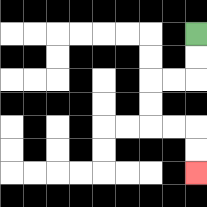{'start': '[8, 1]', 'end': '[8, 7]', 'path_directions': 'D,D,L,L,D,D,R,R,D,D', 'path_coordinates': '[[8, 1], [8, 2], [8, 3], [7, 3], [6, 3], [6, 4], [6, 5], [7, 5], [8, 5], [8, 6], [8, 7]]'}